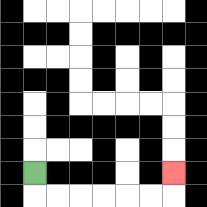{'start': '[1, 7]', 'end': '[7, 7]', 'path_directions': 'D,R,R,R,R,R,R,U', 'path_coordinates': '[[1, 7], [1, 8], [2, 8], [3, 8], [4, 8], [5, 8], [6, 8], [7, 8], [7, 7]]'}